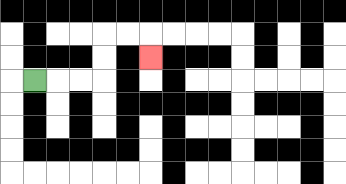{'start': '[1, 3]', 'end': '[6, 2]', 'path_directions': 'R,R,R,U,U,R,R,D', 'path_coordinates': '[[1, 3], [2, 3], [3, 3], [4, 3], [4, 2], [4, 1], [5, 1], [6, 1], [6, 2]]'}